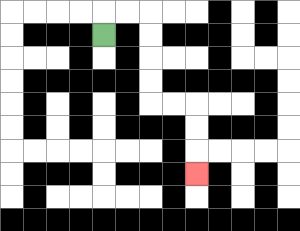{'start': '[4, 1]', 'end': '[8, 7]', 'path_directions': 'U,R,R,D,D,D,D,R,R,D,D,D', 'path_coordinates': '[[4, 1], [4, 0], [5, 0], [6, 0], [6, 1], [6, 2], [6, 3], [6, 4], [7, 4], [8, 4], [8, 5], [8, 6], [8, 7]]'}